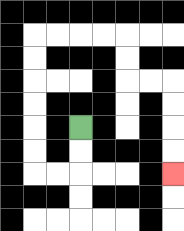{'start': '[3, 5]', 'end': '[7, 7]', 'path_directions': 'D,D,L,L,U,U,U,U,U,U,R,R,R,R,D,D,R,R,D,D,D,D', 'path_coordinates': '[[3, 5], [3, 6], [3, 7], [2, 7], [1, 7], [1, 6], [1, 5], [1, 4], [1, 3], [1, 2], [1, 1], [2, 1], [3, 1], [4, 1], [5, 1], [5, 2], [5, 3], [6, 3], [7, 3], [7, 4], [7, 5], [7, 6], [7, 7]]'}